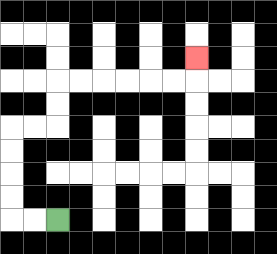{'start': '[2, 9]', 'end': '[8, 2]', 'path_directions': 'L,L,U,U,U,U,R,R,U,U,R,R,R,R,R,R,U', 'path_coordinates': '[[2, 9], [1, 9], [0, 9], [0, 8], [0, 7], [0, 6], [0, 5], [1, 5], [2, 5], [2, 4], [2, 3], [3, 3], [4, 3], [5, 3], [6, 3], [7, 3], [8, 3], [8, 2]]'}